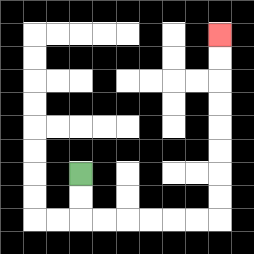{'start': '[3, 7]', 'end': '[9, 1]', 'path_directions': 'D,D,R,R,R,R,R,R,U,U,U,U,U,U,U,U', 'path_coordinates': '[[3, 7], [3, 8], [3, 9], [4, 9], [5, 9], [6, 9], [7, 9], [8, 9], [9, 9], [9, 8], [9, 7], [9, 6], [9, 5], [9, 4], [9, 3], [9, 2], [9, 1]]'}